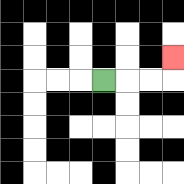{'start': '[4, 3]', 'end': '[7, 2]', 'path_directions': 'R,R,R,U', 'path_coordinates': '[[4, 3], [5, 3], [6, 3], [7, 3], [7, 2]]'}